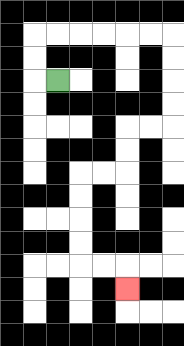{'start': '[2, 3]', 'end': '[5, 12]', 'path_directions': 'L,U,U,R,R,R,R,R,R,D,D,D,D,L,L,D,D,L,L,D,D,D,D,R,R,D', 'path_coordinates': '[[2, 3], [1, 3], [1, 2], [1, 1], [2, 1], [3, 1], [4, 1], [5, 1], [6, 1], [7, 1], [7, 2], [7, 3], [7, 4], [7, 5], [6, 5], [5, 5], [5, 6], [5, 7], [4, 7], [3, 7], [3, 8], [3, 9], [3, 10], [3, 11], [4, 11], [5, 11], [5, 12]]'}